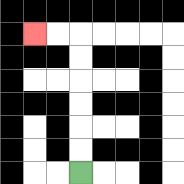{'start': '[3, 7]', 'end': '[1, 1]', 'path_directions': 'U,U,U,U,U,U,L,L', 'path_coordinates': '[[3, 7], [3, 6], [3, 5], [3, 4], [3, 3], [3, 2], [3, 1], [2, 1], [1, 1]]'}